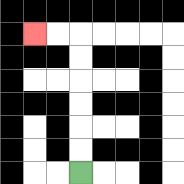{'start': '[3, 7]', 'end': '[1, 1]', 'path_directions': 'U,U,U,U,U,U,L,L', 'path_coordinates': '[[3, 7], [3, 6], [3, 5], [3, 4], [3, 3], [3, 2], [3, 1], [2, 1], [1, 1]]'}